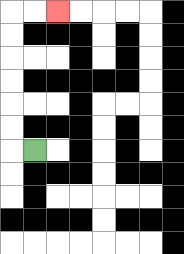{'start': '[1, 6]', 'end': '[2, 0]', 'path_directions': 'L,U,U,U,U,U,U,R,R', 'path_coordinates': '[[1, 6], [0, 6], [0, 5], [0, 4], [0, 3], [0, 2], [0, 1], [0, 0], [1, 0], [2, 0]]'}